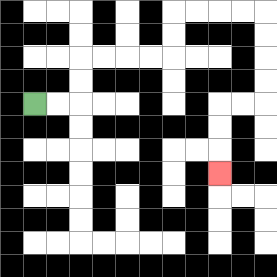{'start': '[1, 4]', 'end': '[9, 7]', 'path_directions': 'R,R,U,U,R,R,R,R,U,U,R,R,R,R,D,D,D,D,L,L,D,D,D', 'path_coordinates': '[[1, 4], [2, 4], [3, 4], [3, 3], [3, 2], [4, 2], [5, 2], [6, 2], [7, 2], [7, 1], [7, 0], [8, 0], [9, 0], [10, 0], [11, 0], [11, 1], [11, 2], [11, 3], [11, 4], [10, 4], [9, 4], [9, 5], [9, 6], [9, 7]]'}